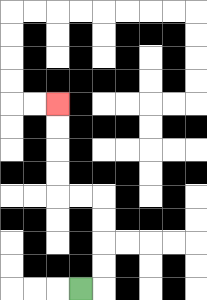{'start': '[3, 12]', 'end': '[2, 4]', 'path_directions': 'R,U,U,U,U,L,L,U,U,U,U', 'path_coordinates': '[[3, 12], [4, 12], [4, 11], [4, 10], [4, 9], [4, 8], [3, 8], [2, 8], [2, 7], [2, 6], [2, 5], [2, 4]]'}